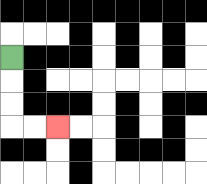{'start': '[0, 2]', 'end': '[2, 5]', 'path_directions': 'D,D,D,R,R', 'path_coordinates': '[[0, 2], [0, 3], [0, 4], [0, 5], [1, 5], [2, 5]]'}